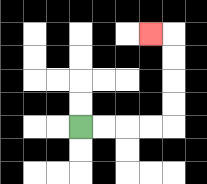{'start': '[3, 5]', 'end': '[6, 1]', 'path_directions': 'R,R,R,R,U,U,U,U,L', 'path_coordinates': '[[3, 5], [4, 5], [5, 5], [6, 5], [7, 5], [7, 4], [7, 3], [7, 2], [7, 1], [6, 1]]'}